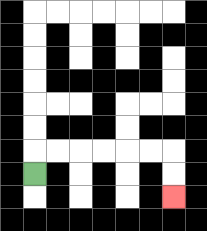{'start': '[1, 7]', 'end': '[7, 8]', 'path_directions': 'U,R,R,R,R,R,R,D,D', 'path_coordinates': '[[1, 7], [1, 6], [2, 6], [3, 6], [4, 6], [5, 6], [6, 6], [7, 6], [7, 7], [7, 8]]'}